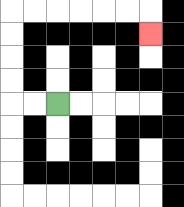{'start': '[2, 4]', 'end': '[6, 1]', 'path_directions': 'L,L,U,U,U,U,R,R,R,R,R,R,D', 'path_coordinates': '[[2, 4], [1, 4], [0, 4], [0, 3], [0, 2], [0, 1], [0, 0], [1, 0], [2, 0], [3, 0], [4, 0], [5, 0], [6, 0], [6, 1]]'}